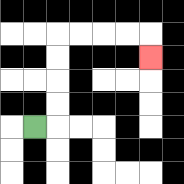{'start': '[1, 5]', 'end': '[6, 2]', 'path_directions': 'R,U,U,U,U,R,R,R,R,D', 'path_coordinates': '[[1, 5], [2, 5], [2, 4], [2, 3], [2, 2], [2, 1], [3, 1], [4, 1], [5, 1], [6, 1], [6, 2]]'}